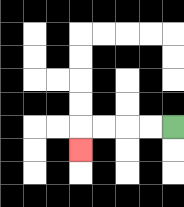{'start': '[7, 5]', 'end': '[3, 6]', 'path_directions': 'L,L,L,L,D', 'path_coordinates': '[[7, 5], [6, 5], [5, 5], [4, 5], [3, 5], [3, 6]]'}